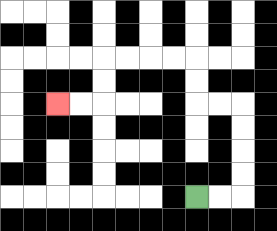{'start': '[8, 8]', 'end': '[2, 4]', 'path_directions': 'R,R,U,U,U,U,L,L,U,U,L,L,L,L,D,D,L,L', 'path_coordinates': '[[8, 8], [9, 8], [10, 8], [10, 7], [10, 6], [10, 5], [10, 4], [9, 4], [8, 4], [8, 3], [8, 2], [7, 2], [6, 2], [5, 2], [4, 2], [4, 3], [4, 4], [3, 4], [2, 4]]'}